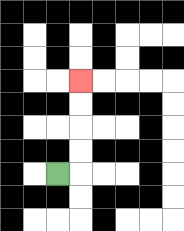{'start': '[2, 7]', 'end': '[3, 3]', 'path_directions': 'R,U,U,U,U', 'path_coordinates': '[[2, 7], [3, 7], [3, 6], [3, 5], [3, 4], [3, 3]]'}